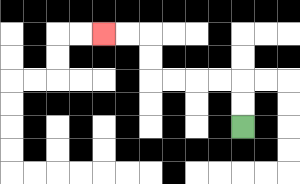{'start': '[10, 5]', 'end': '[4, 1]', 'path_directions': 'U,U,L,L,L,L,U,U,L,L', 'path_coordinates': '[[10, 5], [10, 4], [10, 3], [9, 3], [8, 3], [7, 3], [6, 3], [6, 2], [6, 1], [5, 1], [4, 1]]'}